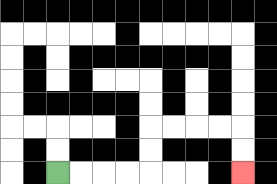{'start': '[2, 7]', 'end': '[10, 7]', 'path_directions': 'R,R,R,R,U,U,R,R,R,R,D,D', 'path_coordinates': '[[2, 7], [3, 7], [4, 7], [5, 7], [6, 7], [6, 6], [6, 5], [7, 5], [8, 5], [9, 5], [10, 5], [10, 6], [10, 7]]'}